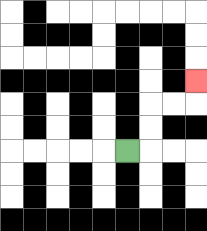{'start': '[5, 6]', 'end': '[8, 3]', 'path_directions': 'R,U,U,R,R,U', 'path_coordinates': '[[5, 6], [6, 6], [6, 5], [6, 4], [7, 4], [8, 4], [8, 3]]'}